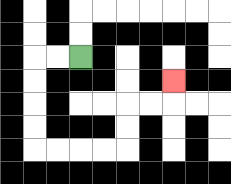{'start': '[3, 2]', 'end': '[7, 3]', 'path_directions': 'L,L,D,D,D,D,R,R,R,R,U,U,R,R,U', 'path_coordinates': '[[3, 2], [2, 2], [1, 2], [1, 3], [1, 4], [1, 5], [1, 6], [2, 6], [3, 6], [4, 6], [5, 6], [5, 5], [5, 4], [6, 4], [7, 4], [7, 3]]'}